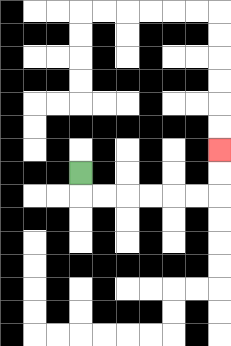{'start': '[3, 7]', 'end': '[9, 6]', 'path_directions': 'D,R,R,R,R,R,R,U,U', 'path_coordinates': '[[3, 7], [3, 8], [4, 8], [5, 8], [6, 8], [7, 8], [8, 8], [9, 8], [9, 7], [9, 6]]'}